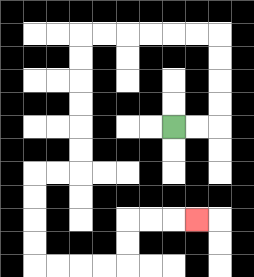{'start': '[7, 5]', 'end': '[8, 9]', 'path_directions': 'R,R,U,U,U,U,L,L,L,L,L,L,D,D,D,D,D,D,L,L,D,D,D,D,R,R,R,R,U,U,R,R,R', 'path_coordinates': '[[7, 5], [8, 5], [9, 5], [9, 4], [9, 3], [9, 2], [9, 1], [8, 1], [7, 1], [6, 1], [5, 1], [4, 1], [3, 1], [3, 2], [3, 3], [3, 4], [3, 5], [3, 6], [3, 7], [2, 7], [1, 7], [1, 8], [1, 9], [1, 10], [1, 11], [2, 11], [3, 11], [4, 11], [5, 11], [5, 10], [5, 9], [6, 9], [7, 9], [8, 9]]'}